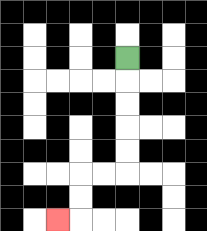{'start': '[5, 2]', 'end': '[2, 9]', 'path_directions': 'D,D,D,D,D,L,L,D,D,L', 'path_coordinates': '[[5, 2], [5, 3], [5, 4], [5, 5], [5, 6], [5, 7], [4, 7], [3, 7], [3, 8], [3, 9], [2, 9]]'}